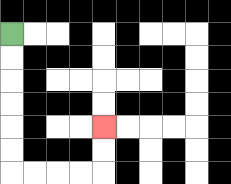{'start': '[0, 1]', 'end': '[4, 5]', 'path_directions': 'D,D,D,D,D,D,R,R,R,R,U,U', 'path_coordinates': '[[0, 1], [0, 2], [0, 3], [0, 4], [0, 5], [0, 6], [0, 7], [1, 7], [2, 7], [3, 7], [4, 7], [4, 6], [4, 5]]'}